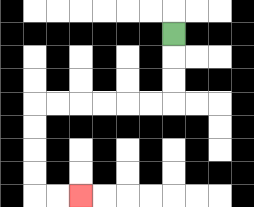{'start': '[7, 1]', 'end': '[3, 8]', 'path_directions': 'D,D,D,L,L,L,L,L,L,D,D,D,D,R,R', 'path_coordinates': '[[7, 1], [7, 2], [7, 3], [7, 4], [6, 4], [5, 4], [4, 4], [3, 4], [2, 4], [1, 4], [1, 5], [1, 6], [1, 7], [1, 8], [2, 8], [3, 8]]'}